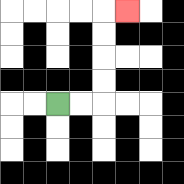{'start': '[2, 4]', 'end': '[5, 0]', 'path_directions': 'R,R,U,U,U,U,R', 'path_coordinates': '[[2, 4], [3, 4], [4, 4], [4, 3], [4, 2], [4, 1], [4, 0], [5, 0]]'}